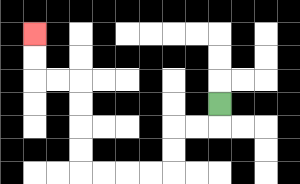{'start': '[9, 4]', 'end': '[1, 1]', 'path_directions': 'D,L,L,D,D,L,L,L,L,U,U,U,U,L,L,U,U', 'path_coordinates': '[[9, 4], [9, 5], [8, 5], [7, 5], [7, 6], [7, 7], [6, 7], [5, 7], [4, 7], [3, 7], [3, 6], [3, 5], [3, 4], [3, 3], [2, 3], [1, 3], [1, 2], [1, 1]]'}